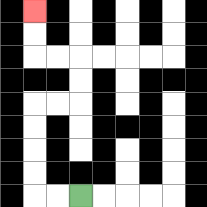{'start': '[3, 8]', 'end': '[1, 0]', 'path_directions': 'L,L,U,U,U,U,R,R,U,U,L,L,U,U', 'path_coordinates': '[[3, 8], [2, 8], [1, 8], [1, 7], [1, 6], [1, 5], [1, 4], [2, 4], [3, 4], [3, 3], [3, 2], [2, 2], [1, 2], [1, 1], [1, 0]]'}